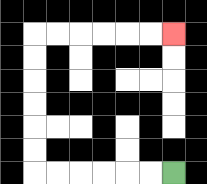{'start': '[7, 7]', 'end': '[7, 1]', 'path_directions': 'L,L,L,L,L,L,U,U,U,U,U,U,R,R,R,R,R,R', 'path_coordinates': '[[7, 7], [6, 7], [5, 7], [4, 7], [3, 7], [2, 7], [1, 7], [1, 6], [1, 5], [1, 4], [1, 3], [1, 2], [1, 1], [2, 1], [3, 1], [4, 1], [5, 1], [6, 1], [7, 1]]'}